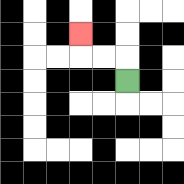{'start': '[5, 3]', 'end': '[3, 1]', 'path_directions': 'U,L,L,U', 'path_coordinates': '[[5, 3], [5, 2], [4, 2], [3, 2], [3, 1]]'}